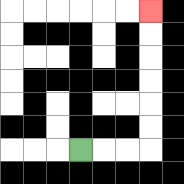{'start': '[3, 6]', 'end': '[6, 0]', 'path_directions': 'R,R,R,U,U,U,U,U,U', 'path_coordinates': '[[3, 6], [4, 6], [5, 6], [6, 6], [6, 5], [6, 4], [6, 3], [6, 2], [6, 1], [6, 0]]'}